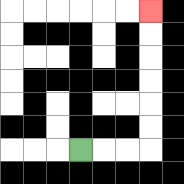{'start': '[3, 6]', 'end': '[6, 0]', 'path_directions': 'R,R,R,U,U,U,U,U,U', 'path_coordinates': '[[3, 6], [4, 6], [5, 6], [6, 6], [6, 5], [6, 4], [6, 3], [6, 2], [6, 1], [6, 0]]'}